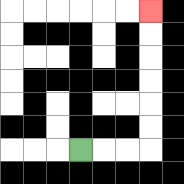{'start': '[3, 6]', 'end': '[6, 0]', 'path_directions': 'R,R,R,U,U,U,U,U,U', 'path_coordinates': '[[3, 6], [4, 6], [5, 6], [6, 6], [6, 5], [6, 4], [6, 3], [6, 2], [6, 1], [6, 0]]'}